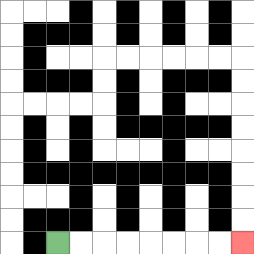{'start': '[2, 10]', 'end': '[10, 10]', 'path_directions': 'R,R,R,R,R,R,R,R', 'path_coordinates': '[[2, 10], [3, 10], [4, 10], [5, 10], [6, 10], [7, 10], [8, 10], [9, 10], [10, 10]]'}